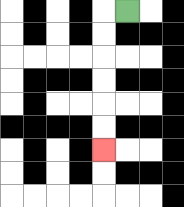{'start': '[5, 0]', 'end': '[4, 6]', 'path_directions': 'L,D,D,D,D,D,D', 'path_coordinates': '[[5, 0], [4, 0], [4, 1], [4, 2], [4, 3], [4, 4], [4, 5], [4, 6]]'}